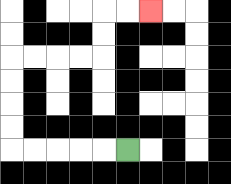{'start': '[5, 6]', 'end': '[6, 0]', 'path_directions': 'L,L,L,L,L,U,U,U,U,R,R,R,R,U,U,R,R', 'path_coordinates': '[[5, 6], [4, 6], [3, 6], [2, 6], [1, 6], [0, 6], [0, 5], [0, 4], [0, 3], [0, 2], [1, 2], [2, 2], [3, 2], [4, 2], [4, 1], [4, 0], [5, 0], [6, 0]]'}